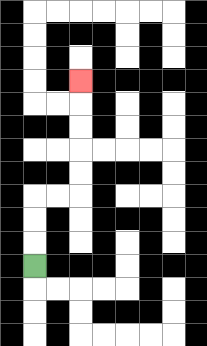{'start': '[1, 11]', 'end': '[3, 3]', 'path_directions': 'U,U,U,R,R,U,U,U,U,U', 'path_coordinates': '[[1, 11], [1, 10], [1, 9], [1, 8], [2, 8], [3, 8], [3, 7], [3, 6], [3, 5], [3, 4], [3, 3]]'}